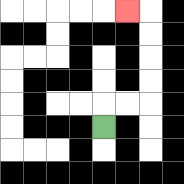{'start': '[4, 5]', 'end': '[5, 0]', 'path_directions': 'U,R,R,U,U,U,U,L', 'path_coordinates': '[[4, 5], [4, 4], [5, 4], [6, 4], [6, 3], [6, 2], [6, 1], [6, 0], [5, 0]]'}